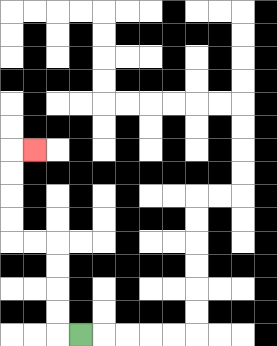{'start': '[3, 14]', 'end': '[1, 6]', 'path_directions': 'L,U,U,U,U,L,L,U,U,U,U,R', 'path_coordinates': '[[3, 14], [2, 14], [2, 13], [2, 12], [2, 11], [2, 10], [1, 10], [0, 10], [0, 9], [0, 8], [0, 7], [0, 6], [1, 6]]'}